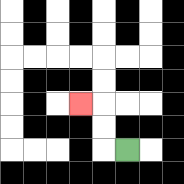{'start': '[5, 6]', 'end': '[3, 4]', 'path_directions': 'L,U,U,L', 'path_coordinates': '[[5, 6], [4, 6], [4, 5], [4, 4], [3, 4]]'}